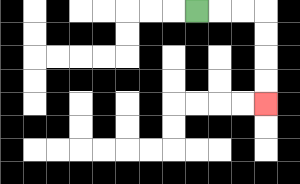{'start': '[8, 0]', 'end': '[11, 4]', 'path_directions': 'R,R,R,D,D,D,D', 'path_coordinates': '[[8, 0], [9, 0], [10, 0], [11, 0], [11, 1], [11, 2], [11, 3], [11, 4]]'}